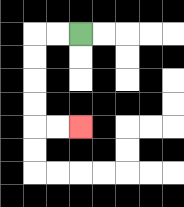{'start': '[3, 1]', 'end': '[3, 5]', 'path_directions': 'L,L,D,D,D,D,R,R', 'path_coordinates': '[[3, 1], [2, 1], [1, 1], [1, 2], [1, 3], [1, 4], [1, 5], [2, 5], [3, 5]]'}